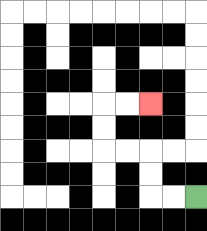{'start': '[8, 8]', 'end': '[6, 4]', 'path_directions': 'L,L,U,U,L,L,U,U,R,R', 'path_coordinates': '[[8, 8], [7, 8], [6, 8], [6, 7], [6, 6], [5, 6], [4, 6], [4, 5], [4, 4], [5, 4], [6, 4]]'}